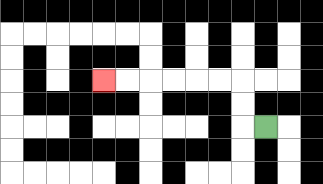{'start': '[11, 5]', 'end': '[4, 3]', 'path_directions': 'L,U,U,L,L,L,L,L,L', 'path_coordinates': '[[11, 5], [10, 5], [10, 4], [10, 3], [9, 3], [8, 3], [7, 3], [6, 3], [5, 3], [4, 3]]'}